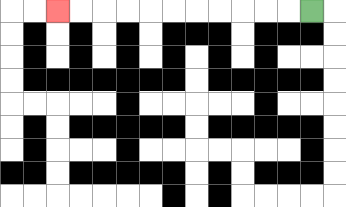{'start': '[13, 0]', 'end': '[2, 0]', 'path_directions': 'L,L,L,L,L,L,L,L,L,L,L', 'path_coordinates': '[[13, 0], [12, 0], [11, 0], [10, 0], [9, 0], [8, 0], [7, 0], [6, 0], [5, 0], [4, 0], [3, 0], [2, 0]]'}